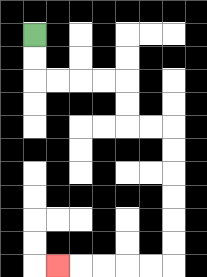{'start': '[1, 1]', 'end': '[2, 11]', 'path_directions': 'D,D,R,R,R,R,D,D,R,R,D,D,D,D,D,D,L,L,L,L,L', 'path_coordinates': '[[1, 1], [1, 2], [1, 3], [2, 3], [3, 3], [4, 3], [5, 3], [5, 4], [5, 5], [6, 5], [7, 5], [7, 6], [7, 7], [7, 8], [7, 9], [7, 10], [7, 11], [6, 11], [5, 11], [4, 11], [3, 11], [2, 11]]'}